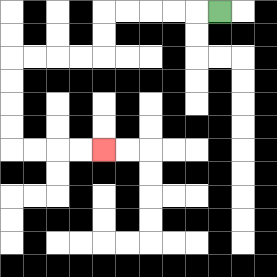{'start': '[9, 0]', 'end': '[4, 6]', 'path_directions': 'L,L,L,L,L,D,D,L,L,L,L,D,D,D,D,R,R,R,R', 'path_coordinates': '[[9, 0], [8, 0], [7, 0], [6, 0], [5, 0], [4, 0], [4, 1], [4, 2], [3, 2], [2, 2], [1, 2], [0, 2], [0, 3], [0, 4], [0, 5], [0, 6], [1, 6], [2, 6], [3, 6], [4, 6]]'}